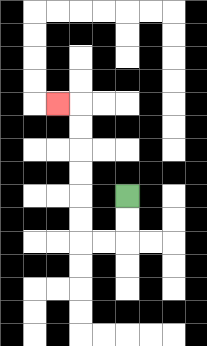{'start': '[5, 8]', 'end': '[2, 4]', 'path_directions': 'D,D,L,L,U,U,U,U,U,U,L', 'path_coordinates': '[[5, 8], [5, 9], [5, 10], [4, 10], [3, 10], [3, 9], [3, 8], [3, 7], [3, 6], [3, 5], [3, 4], [2, 4]]'}